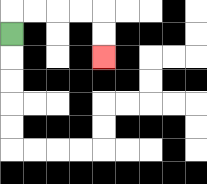{'start': '[0, 1]', 'end': '[4, 2]', 'path_directions': 'U,R,R,R,R,D,D', 'path_coordinates': '[[0, 1], [0, 0], [1, 0], [2, 0], [3, 0], [4, 0], [4, 1], [4, 2]]'}